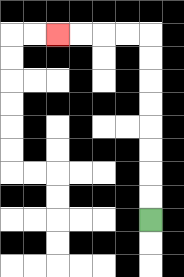{'start': '[6, 9]', 'end': '[2, 1]', 'path_directions': 'U,U,U,U,U,U,U,U,L,L,L,L', 'path_coordinates': '[[6, 9], [6, 8], [6, 7], [6, 6], [6, 5], [6, 4], [6, 3], [6, 2], [6, 1], [5, 1], [4, 1], [3, 1], [2, 1]]'}